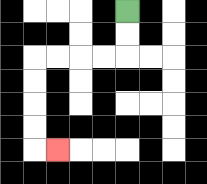{'start': '[5, 0]', 'end': '[2, 6]', 'path_directions': 'D,D,L,L,L,L,D,D,D,D,R', 'path_coordinates': '[[5, 0], [5, 1], [5, 2], [4, 2], [3, 2], [2, 2], [1, 2], [1, 3], [1, 4], [1, 5], [1, 6], [2, 6]]'}